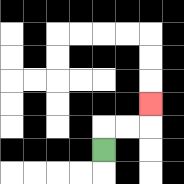{'start': '[4, 6]', 'end': '[6, 4]', 'path_directions': 'U,R,R,U', 'path_coordinates': '[[4, 6], [4, 5], [5, 5], [6, 5], [6, 4]]'}